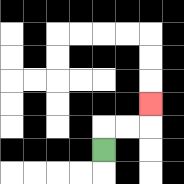{'start': '[4, 6]', 'end': '[6, 4]', 'path_directions': 'U,R,R,U', 'path_coordinates': '[[4, 6], [4, 5], [5, 5], [6, 5], [6, 4]]'}